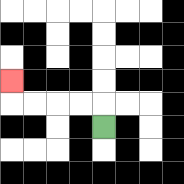{'start': '[4, 5]', 'end': '[0, 3]', 'path_directions': 'U,L,L,L,L,U', 'path_coordinates': '[[4, 5], [4, 4], [3, 4], [2, 4], [1, 4], [0, 4], [0, 3]]'}